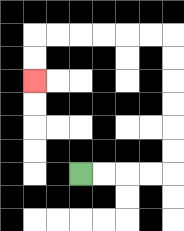{'start': '[3, 7]', 'end': '[1, 3]', 'path_directions': 'R,R,R,R,U,U,U,U,U,U,L,L,L,L,L,L,D,D', 'path_coordinates': '[[3, 7], [4, 7], [5, 7], [6, 7], [7, 7], [7, 6], [7, 5], [7, 4], [7, 3], [7, 2], [7, 1], [6, 1], [5, 1], [4, 1], [3, 1], [2, 1], [1, 1], [1, 2], [1, 3]]'}